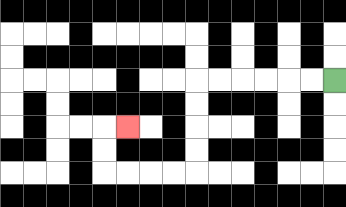{'start': '[14, 3]', 'end': '[5, 5]', 'path_directions': 'L,L,L,L,L,L,D,D,D,D,L,L,L,L,U,U,R', 'path_coordinates': '[[14, 3], [13, 3], [12, 3], [11, 3], [10, 3], [9, 3], [8, 3], [8, 4], [8, 5], [8, 6], [8, 7], [7, 7], [6, 7], [5, 7], [4, 7], [4, 6], [4, 5], [5, 5]]'}